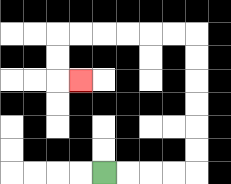{'start': '[4, 7]', 'end': '[3, 3]', 'path_directions': 'R,R,R,R,U,U,U,U,U,U,L,L,L,L,L,L,D,D,R', 'path_coordinates': '[[4, 7], [5, 7], [6, 7], [7, 7], [8, 7], [8, 6], [8, 5], [8, 4], [8, 3], [8, 2], [8, 1], [7, 1], [6, 1], [5, 1], [4, 1], [3, 1], [2, 1], [2, 2], [2, 3], [3, 3]]'}